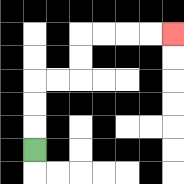{'start': '[1, 6]', 'end': '[7, 1]', 'path_directions': 'U,U,U,R,R,U,U,R,R,R,R', 'path_coordinates': '[[1, 6], [1, 5], [1, 4], [1, 3], [2, 3], [3, 3], [3, 2], [3, 1], [4, 1], [5, 1], [6, 1], [7, 1]]'}